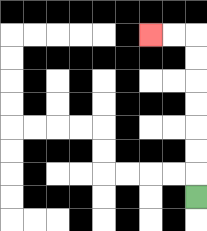{'start': '[8, 8]', 'end': '[6, 1]', 'path_directions': 'U,U,U,U,U,U,U,L,L', 'path_coordinates': '[[8, 8], [8, 7], [8, 6], [8, 5], [8, 4], [8, 3], [8, 2], [8, 1], [7, 1], [6, 1]]'}